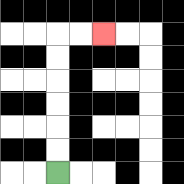{'start': '[2, 7]', 'end': '[4, 1]', 'path_directions': 'U,U,U,U,U,U,R,R', 'path_coordinates': '[[2, 7], [2, 6], [2, 5], [2, 4], [2, 3], [2, 2], [2, 1], [3, 1], [4, 1]]'}